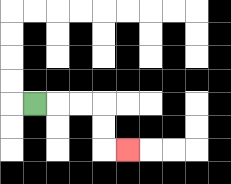{'start': '[1, 4]', 'end': '[5, 6]', 'path_directions': 'R,R,R,D,D,R', 'path_coordinates': '[[1, 4], [2, 4], [3, 4], [4, 4], [4, 5], [4, 6], [5, 6]]'}